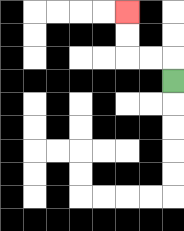{'start': '[7, 3]', 'end': '[5, 0]', 'path_directions': 'U,L,L,U,U', 'path_coordinates': '[[7, 3], [7, 2], [6, 2], [5, 2], [5, 1], [5, 0]]'}